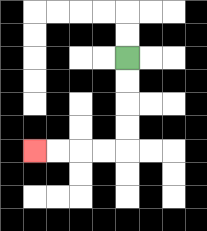{'start': '[5, 2]', 'end': '[1, 6]', 'path_directions': 'D,D,D,D,L,L,L,L', 'path_coordinates': '[[5, 2], [5, 3], [5, 4], [5, 5], [5, 6], [4, 6], [3, 6], [2, 6], [1, 6]]'}